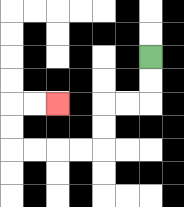{'start': '[6, 2]', 'end': '[2, 4]', 'path_directions': 'D,D,L,L,D,D,L,L,L,L,U,U,R,R', 'path_coordinates': '[[6, 2], [6, 3], [6, 4], [5, 4], [4, 4], [4, 5], [4, 6], [3, 6], [2, 6], [1, 6], [0, 6], [0, 5], [0, 4], [1, 4], [2, 4]]'}